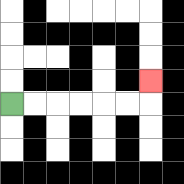{'start': '[0, 4]', 'end': '[6, 3]', 'path_directions': 'R,R,R,R,R,R,U', 'path_coordinates': '[[0, 4], [1, 4], [2, 4], [3, 4], [4, 4], [5, 4], [6, 4], [6, 3]]'}